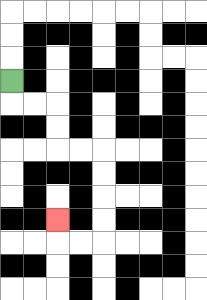{'start': '[0, 3]', 'end': '[2, 9]', 'path_directions': 'D,R,R,D,D,R,R,D,D,D,D,L,L,U', 'path_coordinates': '[[0, 3], [0, 4], [1, 4], [2, 4], [2, 5], [2, 6], [3, 6], [4, 6], [4, 7], [4, 8], [4, 9], [4, 10], [3, 10], [2, 10], [2, 9]]'}